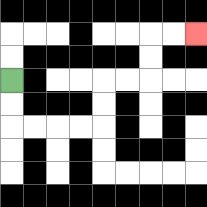{'start': '[0, 3]', 'end': '[8, 1]', 'path_directions': 'D,D,R,R,R,R,U,U,R,R,U,U,R,R', 'path_coordinates': '[[0, 3], [0, 4], [0, 5], [1, 5], [2, 5], [3, 5], [4, 5], [4, 4], [4, 3], [5, 3], [6, 3], [6, 2], [6, 1], [7, 1], [8, 1]]'}